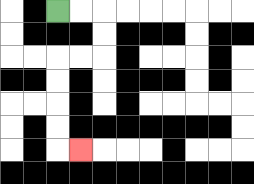{'start': '[2, 0]', 'end': '[3, 6]', 'path_directions': 'R,R,D,D,L,L,D,D,D,D,R', 'path_coordinates': '[[2, 0], [3, 0], [4, 0], [4, 1], [4, 2], [3, 2], [2, 2], [2, 3], [2, 4], [2, 5], [2, 6], [3, 6]]'}